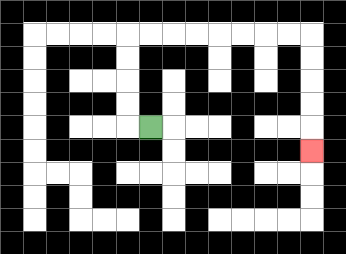{'start': '[6, 5]', 'end': '[13, 6]', 'path_directions': 'L,U,U,U,U,R,R,R,R,R,R,R,R,D,D,D,D,D', 'path_coordinates': '[[6, 5], [5, 5], [5, 4], [5, 3], [5, 2], [5, 1], [6, 1], [7, 1], [8, 1], [9, 1], [10, 1], [11, 1], [12, 1], [13, 1], [13, 2], [13, 3], [13, 4], [13, 5], [13, 6]]'}